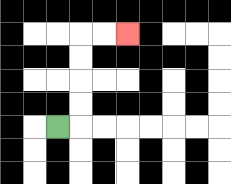{'start': '[2, 5]', 'end': '[5, 1]', 'path_directions': 'R,U,U,U,U,R,R', 'path_coordinates': '[[2, 5], [3, 5], [3, 4], [3, 3], [3, 2], [3, 1], [4, 1], [5, 1]]'}